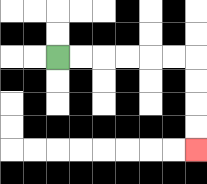{'start': '[2, 2]', 'end': '[8, 6]', 'path_directions': 'R,R,R,R,R,R,D,D,D,D', 'path_coordinates': '[[2, 2], [3, 2], [4, 2], [5, 2], [6, 2], [7, 2], [8, 2], [8, 3], [8, 4], [8, 5], [8, 6]]'}